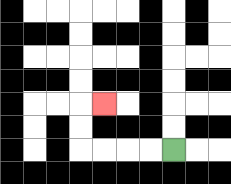{'start': '[7, 6]', 'end': '[4, 4]', 'path_directions': 'L,L,L,L,U,U,R', 'path_coordinates': '[[7, 6], [6, 6], [5, 6], [4, 6], [3, 6], [3, 5], [3, 4], [4, 4]]'}